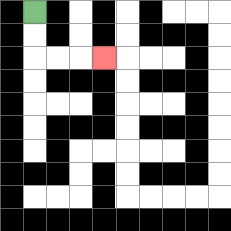{'start': '[1, 0]', 'end': '[4, 2]', 'path_directions': 'D,D,R,R,R', 'path_coordinates': '[[1, 0], [1, 1], [1, 2], [2, 2], [3, 2], [4, 2]]'}